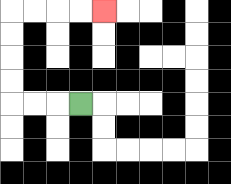{'start': '[3, 4]', 'end': '[4, 0]', 'path_directions': 'L,L,L,U,U,U,U,R,R,R,R', 'path_coordinates': '[[3, 4], [2, 4], [1, 4], [0, 4], [0, 3], [0, 2], [0, 1], [0, 0], [1, 0], [2, 0], [3, 0], [4, 0]]'}